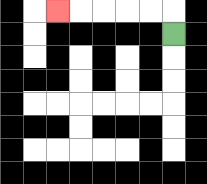{'start': '[7, 1]', 'end': '[2, 0]', 'path_directions': 'U,L,L,L,L,L', 'path_coordinates': '[[7, 1], [7, 0], [6, 0], [5, 0], [4, 0], [3, 0], [2, 0]]'}